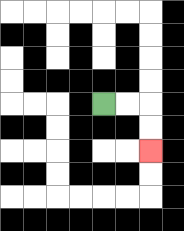{'start': '[4, 4]', 'end': '[6, 6]', 'path_directions': 'R,R,D,D', 'path_coordinates': '[[4, 4], [5, 4], [6, 4], [6, 5], [6, 6]]'}